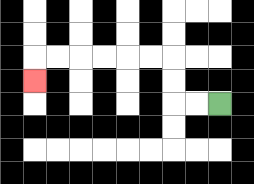{'start': '[9, 4]', 'end': '[1, 3]', 'path_directions': 'L,L,U,U,L,L,L,L,L,L,D', 'path_coordinates': '[[9, 4], [8, 4], [7, 4], [7, 3], [7, 2], [6, 2], [5, 2], [4, 2], [3, 2], [2, 2], [1, 2], [1, 3]]'}